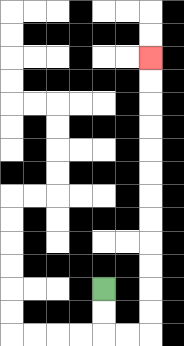{'start': '[4, 12]', 'end': '[6, 2]', 'path_directions': 'D,D,R,R,U,U,U,U,U,U,U,U,U,U,U,U', 'path_coordinates': '[[4, 12], [4, 13], [4, 14], [5, 14], [6, 14], [6, 13], [6, 12], [6, 11], [6, 10], [6, 9], [6, 8], [6, 7], [6, 6], [6, 5], [6, 4], [6, 3], [6, 2]]'}